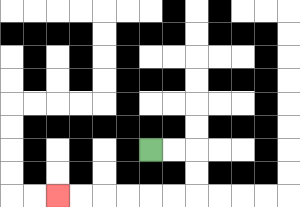{'start': '[6, 6]', 'end': '[2, 8]', 'path_directions': 'R,R,D,D,L,L,L,L,L,L', 'path_coordinates': '[[6, 6], [7, 6], [8, 6], [8, 7], [8, 8], [7, 8], [6, 8], [5, 8], [4, 8], [3, 8], [2, 8]]'}